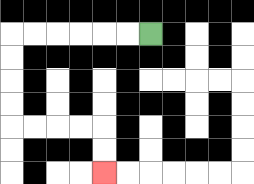{'start': '[6, 1]', 'end': '[4, 7]', 'path_directions': 'L,L,L,L,L,L,D,D,D,D,R,R,R,R,D,D', 'path_coordinates': '[[6, 1], [5, 1], [4, 1], [3, 1], [2, 1], [1, 1], [0, 1], [0, 2], [0, 3], [0, 4], [0, 5], [1, 5], [2, 5], [3, 5], [4, 5], [4, 6], [4, 7]]'}